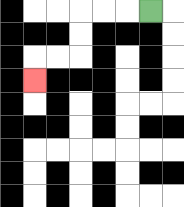{'start': '[6, 0]', 'end': '[1, 3]', 'path_directions': 'L,L,L,D,D,L,L,D', 'path_coordinates': '[[6, 0], [5, 0], [4, 0], [3, 0], [3, 1], [3, 2], [2, 2], [1, 2], [1, 3]]'}